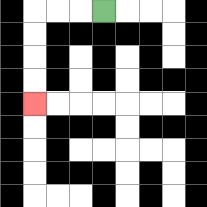{'start': '[4, 0]', 'end': '[1, 4]', 'path_directions': 'L,L,L,D,D,D,D', 'path_coordinates': '[[4, 0], [3, 0], [2, 0], [1, 0], [1, 1], [1, 2], [1, 3], [1, 4]]'}